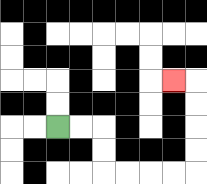{'start': '[2, 5]', 'end': '[7, 3]', 'path_directions': 'R,R,D,D,R,R,R,R,U,U,U,U,L', 'path_coordinates': '[[2, 5], [3, 5], [4, 5], [4, 6], [4, 7], [5, 7], [6, 7], [7, 7], [8, 7], [8, 6], [8, 5], [8, 4], [8, 3], [7, 3]]'}